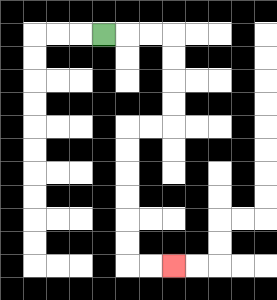{'start': '[4, 1]', 'end': '[7, 11]', 'path_directions': 'R,R,R,D,D,D,D,L,L,D,D,D,D,D,D,R,R', 'path_coordinates': '[[4, 1], [5, 1], [6, 1], [7, 1], [7, 2], [7, 3], [7, 4], [7, 5], [6, 5], [5, 5], [5, 6], [5, 7], [5, 8], [5, 9], [5, 10], [5, 11], [6, 11], [7, 11]]'}